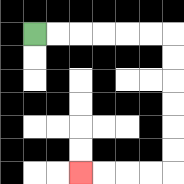{'start': '[1, 1]', 'end': '[3, 7]', 'path_directions': 'R,R,R,R,R,R,D,D,D,D,D,D,L,L,L,L', 'path_coordinates': '[[1, 1], [2, 1], [3, 1], [4, 1], [5, 1], [6, 1], [7, 1], [7, 2], [7, 3], [7, 4], [7, 5], [7, 6], [7, 7], [6, 7], [5, 7], [4, 7], [3, 7]]'}